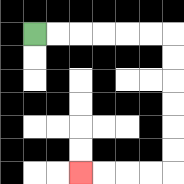{'start': '[1, 1]', 'end': '[3, 7]', 'path_directions': 'R,R,R,R,R,R,D,D,D,D,D,D,L,L,L,L', 'path_coordinates': '[[1, 1], [2, 1], [3, 1], [4, 1], [5, 1], [6, 1], [7, 1], [7, 2], [7, 3], [7, 4], [7, 5], [7, 6], [7, 7], [6, 7], [5, 7], [4, 7], [3, 7]]'}